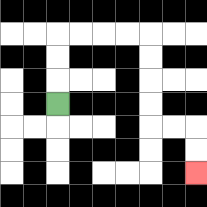{'start': '[2, 4]', 'end': '[8, 7]', 'path_directions': 'U,U,U,R,R,R,R,D,D,D,D,R,R,D,D', 'path_coordinates': '[[2, 4], [2, 3], [2, 2], [2, 1], [3, 1], [4, 1], [5, 1], [6, 1], [6, 2], [6, 3], [6, 4], [6, 5], [7, 5], [8, 5], [8, 6], [8, 7]]'}